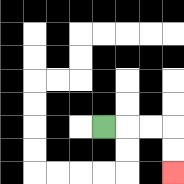{'start': '[4, 5]', 'end': '[7, 7]', 'path_directions': 'R,R,R,D,D', 'path_coordinates': '[[4, 5], [5, 5], [6, 5], [7, 5], [7, 6], [7, 7]]'}